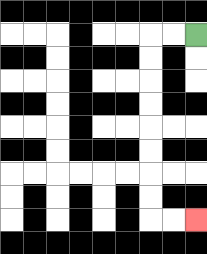{'start': '[8, 1]', 'end': '[8, 9]', 'path_directions': 'L,L,D,D,D,D,D,D,D,D,R,R', 'path_coordinates': '[[8, 1], [7, 1], [6, 1], [6, 2], [6, 3], [6, 4], [6, 5], [6, 6], [6, 7], [6, 8], [6, 9], [7, 9], [8, 9]]'}